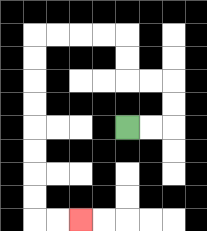{'start': '[5, 5]', 'end': '[3, 9]', 'path_directions': 'R,R,U,U,L,L,U,U,L,L,L,L,D,D,D,D,D,D,D,D,R,R', 'path_coordinates': '[[5, 5], [6, 5], [7, 5], [7, 4], [7, 3], [6, 3], [5, 3], [5, 2], [5, 1], [4, 1], [3, 1], [2, 1], [1, 1], [1, 2], [1, 3], [1, 4], [1, 5], [1, 6], [1, 7], [1, 8], [1, 9], [2, 9], [3, 9]]'}